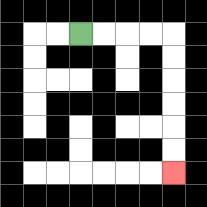{'start': '[3, 1]', 'end': '[7, 7]', 'path_directions': 'R,R,R,R,D,D,D,D,D,D', 'path_coordinates': '[[3, 1], [4, 1], [5, 1], [6, 1], [7, 1], [7, 2], [7, 3], [7, 4], [7, 5], [7, 6], [7, 7]]'}